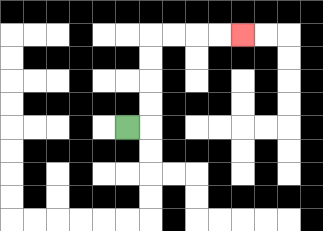{'start': '[5, 5]', 'end': '[10, 1]', 'path_directions': 'R,U,U,U,U,R,R,R,R', 'path_coordinates': '[[5, 5], [6, 5], [6, 4], [6, 3], [6, 2], [6, 1], [7, 1], [8, 1], [9, 1], [10, 1]]'}